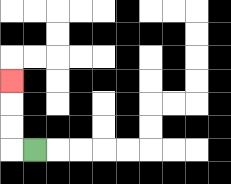{'start': '[1, 6]', 'end': '[0, 3]', 'path_directions': 'L,U,U,U', 'path_coordinates': '[[1, 6], [0, 6], [0, 5], [0, 4], [0, 3]]'}